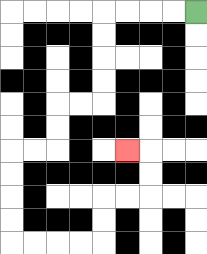{'start': '[8, 0]', 'end': '[5, 6]', 'path_directions': 'L,L,L,L,D,D,D,D,L,L,D,D,L,L,D,D,D,D,R,R,R,R,U,U,R,R,U,U,L', 'path_coordinates': '[[8, 0], [7, 0], [6, 0], [5, 0], [4, 0], [4, 1], [4, 2], [4, 3], [4, 4], [3, 4], [2, 4], [2, 5], [2, 6], [1, 6], [0, 6], [0, 7], [0, 8], [0, 9], [0, 10], [1, 10], [2, 10], [3, 10], [4, 10], [4, 9], [4, 8], [5, 8], [6, 8], [6, 7], [6, 6], [5, 6]]'}